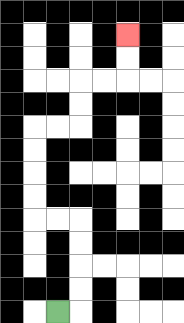{'start': '[2, 13]', 'end': '[5, 1]', 'path_directions': 'R,U,U,U,U,L,L,U,U,U,U,R,R,U,U,R,R,U,U', 'path_coordinates': '[[2, 13], [3, 13], [3, 12], [3, 11], [3, 10], [3, 9], [2, 9], [1, 9], [1, 8], [1, 7], [1, 6], [1, 5], [2, 5], [3, 5], [3, 4], [3, 3], [4, 3], [5, 3], [5, 2], [5, 1]]'}